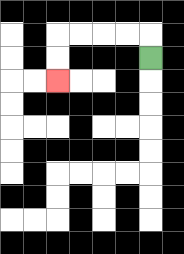{'start': '[6, 2]', 'end': '[2, 3]', 'path_directions': 'U,L,L,L,L,D,D', 'path_coordinates': '[[6, 2], [6, 1], [5, 1], [4, 1], [3, 1], [2, 1], [2, 2], [2, 3]]'}